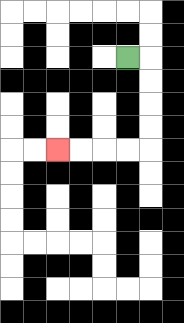{'start': '[5, 2]', 'end': '[2, 6]', 'path_directions': 'R,D,D,D,D,L,L,L,L', 'path_coordinates': '[[5, 2], [6, 2], [6, 3], [6, 4], [6, 5], [6, 6], [5, 6], [4, 6], [3, 6], [2, 6]]'}